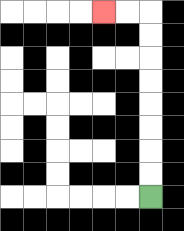{'start': '[6, 8]', 'end': '[4, 0]', 'path_directions': 'U,U,U,U,U,U,U,U,L,L', 'path_coordinates': '[[6, 8], [6, 7], [6, 6], [6, 5], [6, 4], [6, 3], [6, 2], [6, 1], [6, 0], [5, 0], [4, 0]]'}